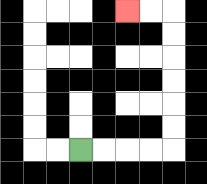{'start': '[3, 6]', 'end': '[5, 0]', 'path_directions': 'R,R,R,R,U,U,U,U,U,U,L,L', 'path_coordinates': '[[3, 6], [4, 6], [5, 6], [6, 6], [7, 6], [7, 5], [7, 4], [7, 3], [7, 2], [7, 1], [7, 0], [6, 0], [5, 0]]'}